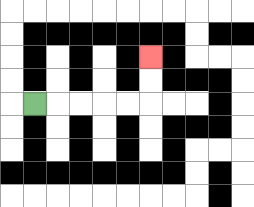{'start': '[1, 4]', 'end': '[6, 2]', 'path_directions': 'R,R,R,R,R,U,U', 'path_coordinates': '[[1, 4], [2, 4], [3, 4], [4, 4], [5, 4], [6, 4], [6, 3], [6, 2]]'}